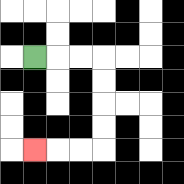{'start': '[1, 2]', 'end': '[1, 6]', 'path_directions': 'R,R,R,D,D,D,D,L,L,L', 'path_coordinates': '[[1, 2], [2, 2], [3, 2], [4, 2], [4, 3], [4, 4], [4, 5], [4, 6], [3, 6], [2, 6], [1, 6]]'}